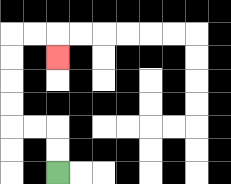{'start': '[2, 7]', 'end': '[2, 2]', 'path_directions': 'U,U,L,L,U,U,U,U,R,R,D', 'path_coordinates': '[[2, 7], [2, 6], [2, 5], [1, 5], [0, 5], [0, 4], [0, 3], [0, 2], [0, 1], [1, 1], [2, 1], [2, 2]]'}